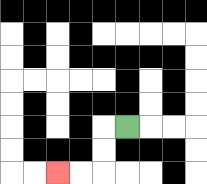{'start': '[5, 5]', 'end': '[2, 7]', 'path_directions': 'L,D,D,L,L', 'path_coordinates': '[[5, 5], [4, 5], [4, 6], [4, 7], [3, 7], [2, 7]]'}